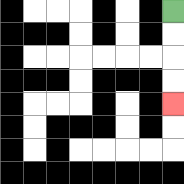{'start': '[7, 0]', 'end': '[7, 4]', 'path_directions': 'D,D,D,D', 'path_coordinates': '[[7, 0], [7, 1], [7, 2], [7, 3], [7, 4]]'}